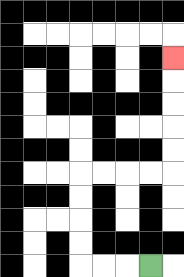{'start': '[6, 11]', 'end': '[7, 2]', 'path_directions': 'L,L,L,U,U,U,U,R,R,R,R,U,U,U,U,U', 'path_coordinates': '[[6, 11], [5, 11], [4, 11], [3, 11], [3, 10], [3, 9], [3, 8], [3, 7], [4, 7], [5, 7], [6, 7], [7, 7], [7, 6], [7, 5], [7, 4], [7, 3], [7, 2]]'}